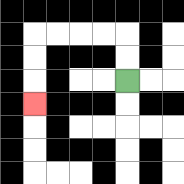{'start': '[5, 3]', 'end': '[1, 4]', 'path_directions': 'U,U,L,L,L,L,D,D,D', 'path_coordinates': '[[5, 3], [5, 2], [5, 1], [4, 1], [3, 1], [2, 1], [1, 1], [1, 2], [1, 3], [1, 4]]'}